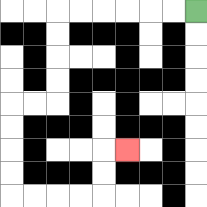{'start': '[8, 0]', 'end': '[5, 6]', 'path_directions': 'L,L,L,L,L,L,D,D,D,D,L,L,D,D,D,D,R,R,R,R,U,U,R', 'path_coordinates': '[[8, 0], [7, 0], [6, 0], [5, 0], [4, 0], [3, 0], [2, 0], [2, 1], [2, 2], [2, 3], [2, 4], [1, 4], [0, 4], [0, 5], [0, 6], [0, 7], [0, 8], [1, 8], [2, 8], [3, 8], [4, 8], [4, 7], [4, 6], [5, 6]]'}